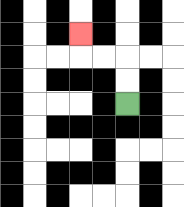{'start': '[5, 4]', 'end': '[3, 1]', 'path_directions': 'U,U,L,L,U', 'path_coordinates': '[[5, 4], [5, 3], [5, 2], [4, 2], [3, 2], [3, 1]]'}